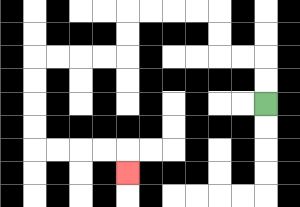{'start': '[11, 4]', 'end': '[5, 7]', 'path_directions': 'U,U,L,L,U,U,L,L,L,L,D,D,L,L,L,L,D,D,D,D,R,R,R,R,D', 'path_coordinates': '[[11, 4], [11, 3], [11, 2], [10, 2], [9, 2], [9, 1], [9, 0], [8, 0], [7, 0], [6, 0], [5, 0], [5, 1], [5, 2], [4, 2], [3, 2], [2, 2], [1, 2], [1, 3], [1, 4], [1, 5], [1, 6], [2, 6], [3, 6], [4, 6], [5, 6], [5, 7]]'}